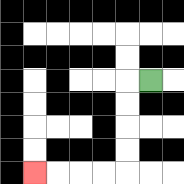{'start': '[6, 3]', 'end': '[1, 7]', 'path_directions': 'L,D,D,D,D,L,L,L,L', 'path_coordinates': '[[6, 3], [5, 3], [5, 4], [5, 5], [5, 6], [5, 7], [4, 7], [3, 7], [2, 7], [1, 7]]'}